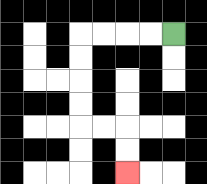{'start': '[7, 1]', 'end': '[5, 7]', 'path_directions': 'L,L,L,L,D,D,D,D,R,R,D,D', 'path_coordinates': '[[7, 1], [6, 1], [5, 1], [4, 1], [3, 1], [3, 2], [3, 3], [3, 4], [3, 5], [4, 5], [5, 5], [5, 6], [5, 7]]'}